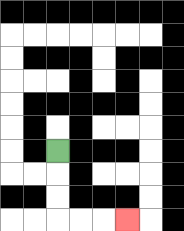{'start': '[2, 6]', 'end': '[5, 9]', 'path_directions': 'D,D,D,R,R,R', 'path_coordinates': '[[2, 6], [2, 7], [2, 8], [2, 9], [3, 9], [4, 9], [5, 9]]'}